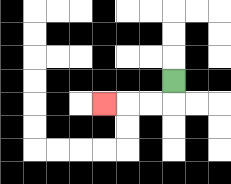{'start': '[7, 3]', 'end': '[4, 4]', 'path_directions': 'D,L,L,L', 'path_coordinates': '[[7, 3], [7, 4], [6, 4], [5, 4], [4, 4]]'}